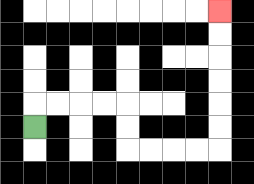{'start': '[1, 5]', 'end': '[9, 0]', 'path_directions': 'U,R,R,R,R,D,D,R,R,R,R,U,U,U,U,U,U', 'path_coordinates': '[[1, 5], [1, 4], [2, 4], [3, 4], [4, 4], [5, 4], [5, 5], [5, 6], [6, 6], [7, 6], [8, 6], [9, 6], [9, 5], [9, 4], [9, 3], [9, 2], [9, 1], [9, 0]]'}